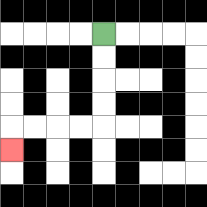{'start': '[4, 1]', 'end': '[0, 6]', 'path_directions': 'D,D,D,D,L,L,L,L,D', 'path_coordinates': '[[4, 1], [4, 2], [4, 3], [4, 4], [4, 5], [3, 5], [2, 5], [1, 5], [0, 5], [0, 6]]'}